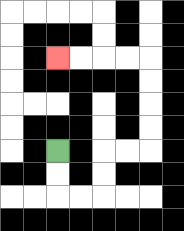{'start': '[2, 6]', 'end': '[2, 2]', 'path_directions': 'D,D,R,R,U,U,R,R,U,U,U,U,L,L,L,L', 'path_coordinates': '[[2, 6], [2, 7], [2, 8], [3, 8], [4, 8], [4, 7], [4, 6], [5, 6], [6, 6], [6, 5], [6, 4], [6, 3], [6, 2], [5, 2], [4, 2], [3, 2], [2, 2]]'}